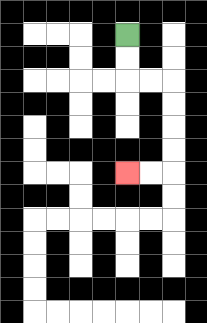{'start': '[5, 1]', 'end': '[5, 7]', 'path_directions': 'D,D,R,R,D,D,D,D,L,L', 'path_coordinates': '[[5, 1], [5, 2], [5, 3], [6, 3], [7, 3], [7, 4], [7, 5], [7, 6], [7, 7], [6, 7], [5, 7]]'}